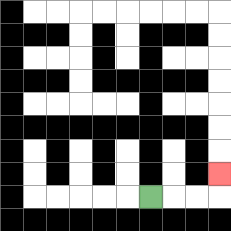{'start': '[6, 8]', 'end': '[9, 7]', 'path_directions': 'R,R,R,U', 'path_coordinates': '[[6, 8], [7, 8], [8, 8], [9, 8], [9, 7]]'}